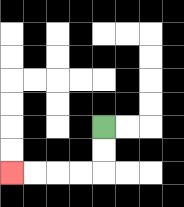{'start': '[4, 5]', 'end': '[0, 7]', 'path_directions': 'D,D,L,L,L,L', 'path_coordinates': '[[4, 5], [4, 6], [4, 7], [3, 7], [2, 7], [1, 7], [0, 7]]'}